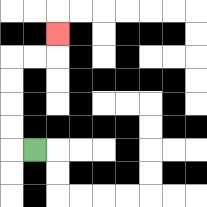{'start': '[1, 6]', 'end': '[2, 1]', 'path_directions': 'L,U,U,U,U,R,R,U', 'path_coordinates': '[[1, 6], [0, 6], [0, 5], [0, 4], [0, 3], [0, 2], [1, 2], [2, 2], [2, 1]]'}